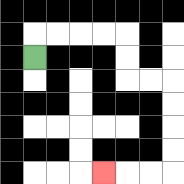{'start': '[1, 2]', 'end': '[4, 7]', 'path_directions': 'U,R,R,R,R,D,D,R,R,D,D,D,D,L,L,L', 'path_coordinates': '[[1, 2], [1, 1], [2, 1], [3, 1], [4, 1], [5, 1], [5, 2], [5, 3], [6, 3], [7, 3], [7, 4], [7, 5], [7, 6], [7, 7], [6, 7], [5, 7], [4, 7]]'}